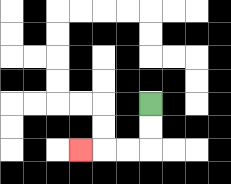{'start': '[6, 4]', 'end': '[3, 6]', 'path_directions': 'D,D,L,L,L', 'path_coordinates': '[[6, 4], [6, 5], [6, 6], [5, 6], [4, 6], [3, 6]]'}